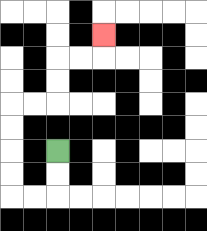{'start': '[2, 6]', 'end': '[4, 1]', 'path_directions': 'D,D,L,L,U,U,U,U,R,R,U,U,R,R,U', 'path_coordinates': '[[2, 6], [2, 7], [2, 8], [1, 8], [0, 8], [0, 7], [0, 6], [0, 5], [0, 4], [1, 4], [2, 4], [2, 3], [2, 2], [3, 2], [4, 2], [4, 1]]'}